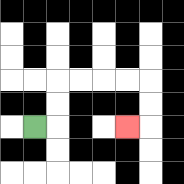{'start': '[1, 5]', 'end': '[5, 5]', 'path_directions': 'R,U,U,R,R,R,R,D,D,L', 'path_coordinates': '[[1, 5], [2, 5], [2, 4], [2, 3], [3, 3], [4, 3], [5, 3], [6, 3], [6, 4], [6, 5], [5, 5]]'}